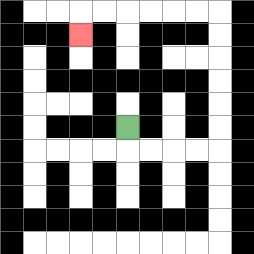{'start': '[5, 5]', 'end': '[3, 1]', 'path_directions': 'D,R,R,R,R,U,U,U,U,U,U,L,L,L,L,L,L,D', 'path_coordinates': '[[5, 5], [5, 6], [6, 6], [7, 6], [8, 6], [9, 6], [9, 5], [9, 4], [9, 3], [9, 2], [9, 1], [9, 0], [8, 0], [7, 0], [6, 0], [5, 0], [4, 0], [3, 0], [3, 1]]'}